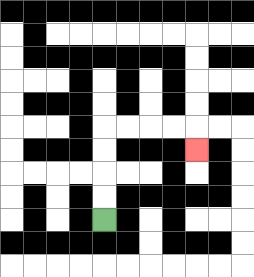{'start': '[4, 9]', 'end': '[8, 6]', 'path_directions': 'U,U,U,U,R,R,R,R,D', 'path_coordinates': '[[4, 9], [4, 8], [4, 7], [4, 6], [4, 5], [5, 5], [6, 5], [7, 5], [8, 5], [8, 6]]'}